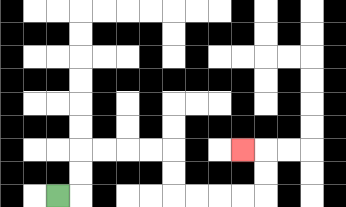{'start': '[2, 8]', 'end': '[10, 6]', 'path_directions': 'R,U,U,R,R,R,R,D,D,R,R,R,R,U,U,L', 'path_coordinates': '[[2, 8], [3, 8], [3, 7], [3, 6], [4, 6], [5, 6], [6, 6], [7, 6], [7, 7], [7, 8], [8, 8], [9, 8], [10, 8], [11, 8], [11, 7], [11, 6], [10, 6]]'}